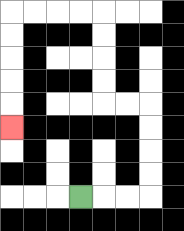{'start': '[3, 8]', 'end': '[0, 5]', 'path_directions': 'R,R,R,U,U,U,U,L,L,U,U,U,U,L,L,L,L,D,D,D,D,D', 'path_coordinates': '[[3, 8], [4, 8], [5, 8], [6, 8], [6, 7], [6, 6], [6, 5], [6, 4], [5, 4], [4, 4], [4, 3], [4, 2], [4, 1], [4, 0], [3, 0], [2, 0], [1, 0], [0, 0], [0, 1], [0, 2], [0, 3], [0, 4], [0, 5]]'}